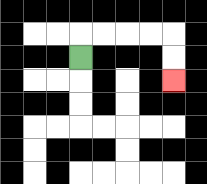{'start': '[3, 2]', 'end': '[7, 3]', 'path_directions': 'U,R,R,R,R,D,D', 'path_coordinates': '[[3, 2], [3, 1], [4, 1], [5, 1], [6, 1], [7, 1], [7, 2], [7, 3]]'}